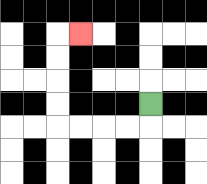{'start': '[6, 4]', 'end': '[3, 1]', 'path_directions': 'D,L,L,L,L,U,U,U,U,R', 'path_coordinates': '[[6, 4], [6, 5], [5, 5], [4, 5], [3, 5], [2, 5], [2, 4], [2, 3], [2, 2], [2, 1], [3, 1]]'}